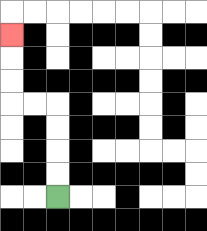{'start': '[2, 8]', 'end': '[0, 1]', 'path_directions': 'U,U,U,U,L,L,U,U,U', 'path_coordinates': '[[2, 8], [2, 7], [2, 6], [2, 5], [2, 4], [1, 4], [0, 4], [0, 3], [0, 2], [0, 1]]'}